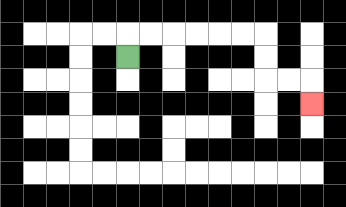{'start': '[5, 2]', 'end': '[13, 4]', 'path_directions': 'U,R,R,R,R,R,R,D,D,R,R,D', 'path_coordinates': '[[5, 2], [5, 1], [6, 1], [7, 1], [8, 1], [9, 1], [10, 1], [11, 1], [11, 2], [11, 3], [12, 3], [13, 3], [13, 4]]'}